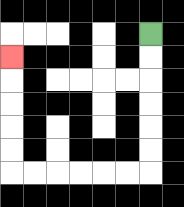{'start': '[6, 1]', 'end': '[0, 2]', 'path_directions': 'D,D,D,D,D,D,L,L,L,L,L,L,U,U,U,U,U', 'path_coordinates': '[[6, 1], [6, 2], [6, 3], [6, 4], [6, 5], [6, 6], [6, 7], [5, 7], [4, 7], [3, 7], [2, 7], [1, 7], [0, 7], [0, 6], [0, 5], [0, 4], [0, 3], [0, 2]]'}